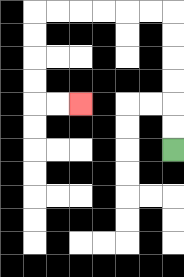{'start': '[7, 6]', 'end': '[3, 4]', 'path_directions': 'U,U,U,U,U,U,L,L,L,L,L,L,D,D,D,D,R,R', 'path_coordinates': '[[7, 6], [7, 5], [7, 4], [7, 3], [7, 2], [7, 1], [7, 0], [6, 0], [5, 0], [4, 0], [3, 0], [2, 0], [1, 0], [1, 1], [1, 2], [1, 3], [1, 4], [2, 4], [3, 4]]'}